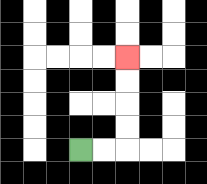{'start': '[3, 6]', 'end': '[5, 2]', 'path_directions': 'R,R,U,U,U,U', 'path_coordinates': '[[3, 6], [4, 6], [5, 6], [5, 5], [5, 4], [5, 3], [5, 2]]'}